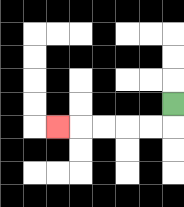{'start': '[7, 4]', 'end': '[2, 5]', 'path_directions': 'D,L,L,L,L,L', 'path_coordinates': '[[7, 4], [7, 5], [6, 5], [5, 5], [4, 5], [3, 5], [2, 5]]'}